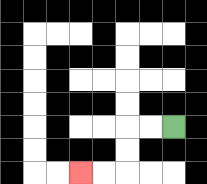{'start': '[7, 5]', 'end': '[3, 7]', 'path_directions': 'L,L,D,D,L,L', 'path_coordinates': '[[7, 5], [6, 5], [5, 5], [5, 6], [5, 7], [4, 7], [3, 7]]'}